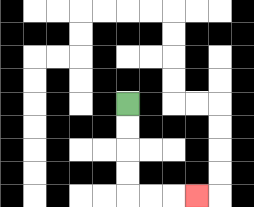{'start': '[5, 4]', 'end': '[8, 8]', 'path_directions': 'D,D,D,D,R,R,R', 'path_coordinates': '[[5, 4], [5, 5], [5, 6], [5, 7], [5, 8], [6, 8], [7, 8], [8, 8]]'}